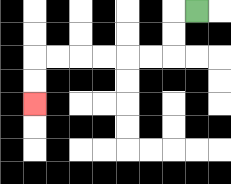{'start': '[8, 0]', 'end': '[1, 4]', 'path_directions': 'L,D,D,L,L,L,L,L,L,D,D', 'path_coordinates': '[[8, 0], [7, 0], [7, 1], [7, 2], [6, 2], [5, 2], [4, 2], [3, 2], [2, 2], [1, 2], [1, 3], [1, 4]]'}